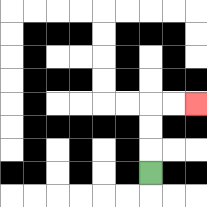{'start': '[6, 7]', 'end': '[8, 4]', 'path_directions': 'U,U,U,R,R', 'path_coordinates': '[[6, 7], [6, 6], [6, 5], [6, 4], [7, 4], [8, 4]]'}